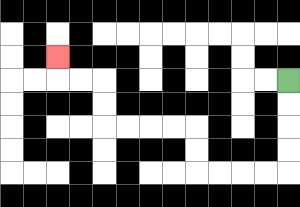{'start': '[12, 3]', 'end': '[2, 2]', 'path_directions': 'D,D,D,D,L,L,L,L,U,U,L,L,L,L,U,U,L,L,U', 'path_coordinates': '[[12, 3], [12, 4], [12, 5], [12, 6], [12, 7], [11, 7], [10, 7], [9, 7], [8, 7], [8, 6], [8, 5], [7, 5], [6, 5], [5, 5], [4, 5], [4, 4], [4, 3], [3, 3], [2, 3], [2, 2]]'}